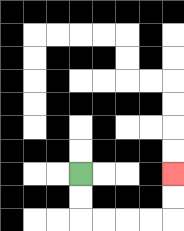{'start': '[3, 7]', 'end': '[7, 7]', 'path_directions': 'D,D,R,R,R,R,U,U', 'path_coordinates': '[[3, 7], [3, 8], [3, 9], [4, 9], [5, 9], [6, 9], [7, 9], [7, 8], [7, 7]]'}